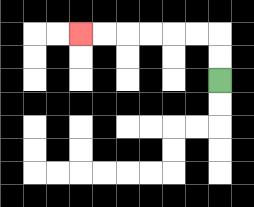{'start': '[9, 3]', 'end': '[3, 1]', 'path_directions': 'U,U,L,L,L,L,L,L', 'path_coordinates': '[[9, 3], [9, 2], [9, 1], [8, 1], [7, 1], [6, 1], [5, 1], [4, 1], [3, 1]]'}